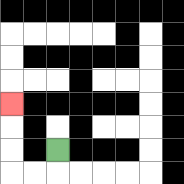{'start': '[2, 6]', 'end': '[0, 4]', 'path_directions': 'D,L,L,U,U,U', 'path_coordinates': '[[2, 6], [2, 7], [1, 7], [0, 7], [0, 6], [0, 5], [0, 4]]'}